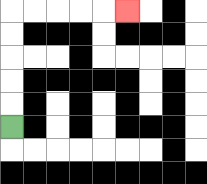{'start': '[0, 5]', 'end': '[5, 0]', 'path_directions': 'U,U,U,U,U,R,R,R,R,R', 'path_coordinates': '[[0, 5], [0, 4], [0, 3], [0, 2], [0, 1], [0, 0], [1, 0], [2, 0], [3, 0], [4, 0], [5, 0]]'}